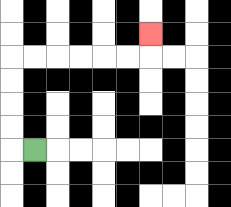{'start': '[1, 6]', 'end': '[6, 1]', 'path_directions': 'L,U,U,U,U,R,R,R,R,R,R,U', 'path_coordinates': '[[1, 6], [0, 6], [0, 5], [0, 4], [0, 3], [0, 2], [1, 2], [2, 2], [3, 2], [4, 2], [5, 2], [6, 2], [6, 1]]'}